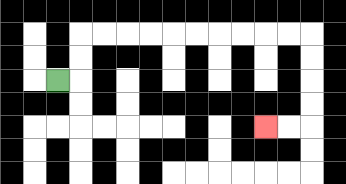{'start': '[2, 3]', 'end': '[11, 5]', 'path_directions': 'R,U,U,R,R,R,R,R,R,R,R,R,R,D,D,D,D,L,L', 'path_coordinates': '[[2, 3], [3, 3], [3, 2], [3, 1], [4, 1], [5, 1], [6, 1], [7, 1], [8, 1], [9, 1], [10, 1], [11, 1], [12, 1], [13, 1], [13, 2], [13, 3], [13, 4], [13, 5], [12, 5], [11, 5]]'}